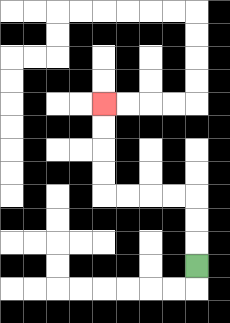{'start': '[8, 11]', 'end': '[4, 4]', 'path_directions': 'U,U,U,L,L,L,L,U,U,U,U', 'path_coordinates': '[[8, 11], [8, 10], [8, 9], [8, 8], [7, 8], [6, 8], [5, 8], [4, 8], [4, 7], [4, 6], [4, 5], [4, 4]]'}